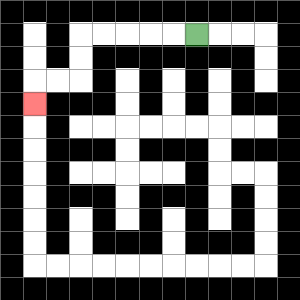{'start': '[8, 1]', 'end': '[1, 4]', 'path_directions': 'L,L,L,L,L,D,D,L,L,D', 'path_coordinates': '[[8, 1], [7, 1], [6, 1], [5, 1], [4, 1], [3, 1], [3, 2], [3, 3], [2, 3], [1, 3], [1, 4]]'}